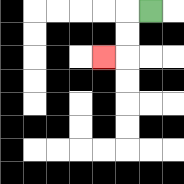{'start': '[6, 0]', 'end': '[4, 2]', 'path_directions': 'L,D,D,L', 'path_coordinates': '[[6, 0], [5, 0], [5, 1], [5, 2], [4, 2]]'}